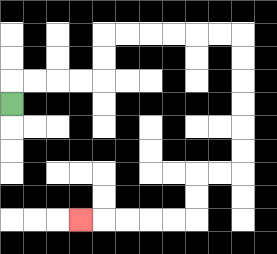{'start': '[0, 4]', 'end': '[3, 9]', 'path_directions': 'U,R,R,R,R,U,U,R,R,R,R,R,R,D,D,D,D,D,D,L,L,D,D,L,L,L,L,L', 'path_coordinates': '[[0, 4], [0, 3], [1, 3], [2, 3], [3, 3], [4, 3], [4, 2], [4, 1], [5, 1], [6, 1], [7, 1], [8, 1], [9, 1], [10, 1], [10, 2], [10, 3], [10, 4], [10, 5], [10, 6], [10, 7], [9, 7], [8, 7], [8, 8], [8, 9], [7, 9], [6, 9], [5, 9], [4, 9], [3, 9]]'}